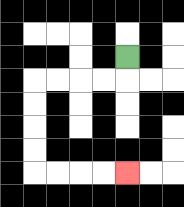{'start': '[5, 2]', 'end': '[5, 7]', 'path_directions': 'D,L,L,L,L,D,D,D,D,R,R,R,R', 'path_coordinates': '[[5, 2], [5, 3], [4, 3], [3, 3], [2, 3], [1, 3], [1, 4], [1, 5], [1, 6], [1, 7], [2, 7], [3, 7], [4, 7], [5, 7]]'}